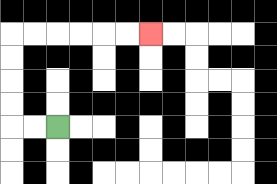{'start': '[2, 5]', 'end': '[6, 1]', 'path_directions': 'L,L,U,U,U,U,R,R,R,R,R,R', 'path_coordinates': '[[2, 5], [1, 5], [0, 5], [0, 4], [0, 3], [0, 2], [0, 1], [1, 1], [2, 1], [3, 1], [4, 1], [5, 1], [6, 1]]'}